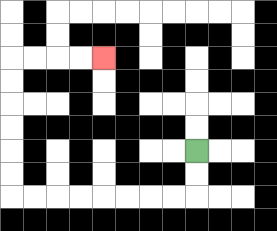{'start': '[8, 6]', 'end': '[4, 2]', 'path_directions': 'D,D,L,L,L,L,L,L,L,L,U,U,U,U,U,U,R,R,R,R', 'path_coordinates': '[[8, 6], [8, 7], [8, 8], [7, 8], [6, 8], [5, 8], [4, 8], [3, 8], [2, 8], [1, 8], [0, 8], [0, 7], [0, 6], [0, 5], [0, 4], [0, 3], [0, 2], [1, 2], [2, 2], [3, 2], [4, 2]]'}